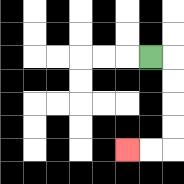{'start': '[6, 2]', 'end': '[5, 6]', 'path_directions': 'R,D,D,D,D,L,L', 'path_coordinates': '[[6, 2], [7, 2], [7, 3], [7, 4], [7, 5], [7, 6], [6, 6], [5, 6]]'}